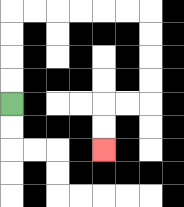{'start': '[0, 4]', 'end': '[4, 6]', 'path_directions': 'U,U,U,U,R,R,R,R,R,R,D,D,D,D,L,L,D,D', 'path_coordinates': '[[0, 4], [0, 3], [0, 2], [0, 1], [0, 0], [1, 0], [2, 0], [3, 0], [4, 0], [5, 0], [6, 0], [6, 1], [6, 2], [6, 3], [6, 4], [5, 4], [4, 4], [4, 5], [4, 6]]'}